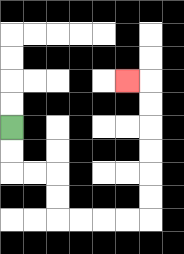{'start': '[0, 5]', 'end': '[5, 3]', 'path_directions': 'D,D,R,R,D,D,R,R,R,R,U,U,U,U,U,U,L', 'path_coordinates': '[[0, 5], [0, 6], [0, 7], [1, 7], [2, 7], [2, 8], [2, 9], [3, 9], [4, 9], [5, 9], [6, 9], [6, 8], [6, 7], [6, 6], [6, 5], [6, 4], [6, 3], [5, 3]]'}